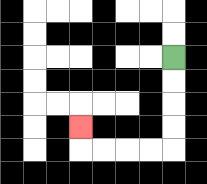{'start': '[7, 2]', 'end': '[3, 5]', 'path_directions': 'D,D,D,D,L,L,L,L,U', 'path_coordinates': '[[7, 2], [7, 3], [7, 4], [7, 5], [7, 6], [6, 6], [5, 6], [4, 6], [3, 6], [3, 5]]'}